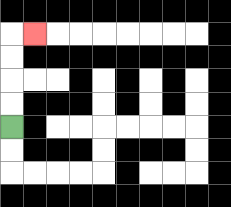{'start': '[0, 5]', 'end': '[1, 1]', 'path_directions': 'U,U,U,U,R', 'path_coordinates': '[[0, 5], [0, 4], [0, 3], [0, 2], [0, 1], [1, 1]]'}